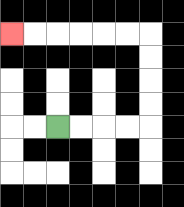{'start': '[2, 5]', 'end': '[0, 1]', 'path_directions': 'R,R,R,R,U,U,U,U,L,L,L,L,L,L', 'path_coordinates': '[[2, 5], [3, 5], [4, 5], [5, 5], [6, 5], [6, 4], [6, 3], [6, 2], [6, 1], [5, 1], [4, 1], [3, 1], [2, 1], [1, 1], [0, 1]]'}